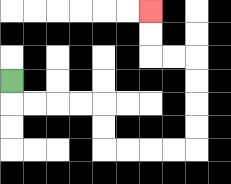{'start': '[0, 3]', 'end': '[6, 0]', 'path_directions': 'D,R,R,R,R,D,D,R,R,R,R,U,U,U,U,L,L,U,U', 'path_coordinates': '[[0, 3], [0, 4], [1, 4], [2, 4], [3, 4], [4, 4], [4, 5], [4, 6], [5, 6], [6, 6], [7, 6], [8, 6], [8, 5], [8, 4], [8, 3], [8, 2], [7, 2], [6, 2], [6, 1], [6, 0]]'}